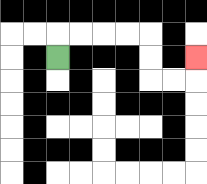{'start': '[2, 2]', 'end': '[8, 2]', 'path_directions': 'U,R,R,R,R,D,D,R,R,U', 'path_coordinates': '[[2, 2], [2, 1], [3, 1], [4, 1], [5, 1], [6, 1], [6, 2], [6, 3], [7, 3], [8, 3], [8, 2]]'}